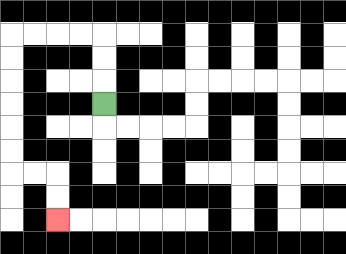{'start': '[4, 4]', 'end': '[2, 9]', 'path_directions': 'U,U,U,L,L,L,L,D,D,D,D,D,D,R,R,D,D', 'path_coordinates': '[[4, 4], [4, 3], [4, 2], [4, 1], [3, 1], [2, 1], [1, 1], [0, 1], [0, 2], [0, 3], [0, 4], [0, 5], [0, 6], [0, 7], [1, 7], [2, 7], [2, 8], [2, 9]]'}